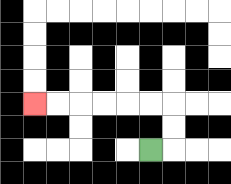{'start': '[6, 6]', 'end': '[1, 4]', 'path_directions': 'R,U,U,L,L,L,L,L,L', 'path_coordinates': '[[6, 6], [7, 6], [7, 5], [7, 4], [6, 4], [5, 4], [4, 4], [3, 4], [2, 4], [1, 4]]'}